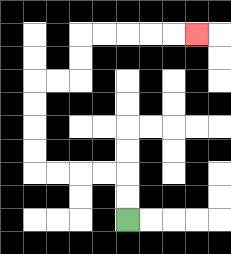{'start': '[5, 9]', 'end': '[8, 1]', 'path_directions': 'U,U,L,L,L,L,U,U,U,U,R,R,U,U,R,R,R,R,R', 'path_coordinates': '[[5, 9], [5, 8], [5, 7], [4, 7], [3, 7], [2, 7], [1, 7], [1, 6], [1, 5], [1, 4], [1, 3], [2, 3], [3, 3], [3, 2], [3, 1], [4, 1], [5, 1], [6, 1], [7, 1], [8, 1]]'}